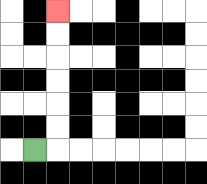{'start': '[1, 6]', 'end': '[2, 0]', 'path_directions': 'R,U,U,U,U,U,U', 'path_coordinates': '[[1, 6], [2, 6], [2, 5], [2, 4], [2, 3], [2, 2], [2, 1], [2, 0]]'}